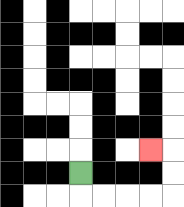{'start': '[3, 7]', 'end': '[6, 6]', 'path_directions': 'D,R,R,R,R,U,U,L', 'path_coordinates': '[[3, 7], [3, 8], [4, 8], [5, 8], [6, 8], [7, 8], [7, 7], [7, 6], [6, 6]]'}